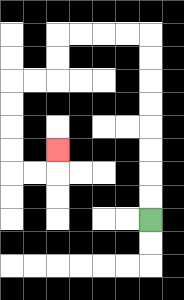{'start': '[6, 9]', 'end': '[2, 6]', 'path_directions': 'U,U,U,U,U,U,U,U,L,L,L,L,D,D,L,L,D,D,D,D,R,R,U', 'path_coordinates': '[[6, 9], [6, 8], [6, 7], [6, 6], [6, 5], [6, 4], [6, 3], [6, 2], [6, 1], [5, 1], [4, 1], [3, 1], [2, 1], [2, 2], [2, 3], [1, 3], [0, 3], [0, 4], [0, 5], [0, 6], [0, 7], [1, 7], [2, 7], [2, 6]]'}